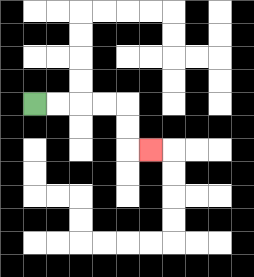{'start': '[1, 4]', 'end': '[6, 6]', 'path_directions': 'R,R,R,R,D,D,R', 'path_coordinates': '[[1, 4], [2, 4], [3, 4], [4, 4], [5, 4], [5, 5], [5, 6], [6, 6]]'}